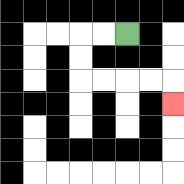{'start': '[5, 1]', 'end': '[7, 4]', 'path_directions': 'L,L,D,D,R,R,R,R,D', 'path_coordinates': '[[5, 1], [4, 1], [3, 1], [3, 2], [3, 3], [4, 3], [5, 3], [6, 3], [7, 3], [7, 4]]'}